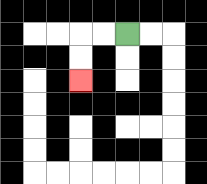{'start': '[5, 1]', 'end': '[3, 3]', 'path_directions': 'L,L,D,D', 'path_coordinates': '[[5, 1], [4, 1], [3, 1], [3, 2], [3, 3]]'}